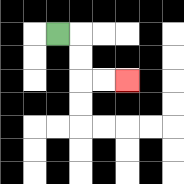{'start': '[2, 1]', 'end': '[5, 3]', 'path_directions': 'R,D,D,R,R', 'path_coordinates': '[[2, 1], [3, 1], [3, 2], [3, 3], [4, 3], [5, 3]]'}